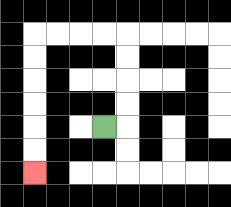{'start': '[4, 5]', 'end': '[1, 7]', 'path_directions': 'R,U,U,U,U,L,L,L,L,D,D,D,D,D,D', 'path_coordinates': '[[4, 5], [5, 5], [5, 4], [5, 3], [5, 2], [5, 1], [4, 1], [3, 1], [2, 1], [1, 1], [1, 2], [1, 3], [1, 4], [1, 5], [1, 6], [1, 7]]'}